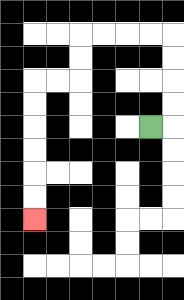{'start': '[6, 5]', 'end': '[1, 9]', 'path_directions': 'R,U,U,U,U,L,L,L,L,D,D,L,L,D,D,D,D,D,D', 'path_coordinates': '[[6, 5], [7, 5], [7, 4], [7, 3], [7, 2], [7, 1], [6, 1], [5, 1], [4, 1], [3, 1], [3, 2], [3, 3], [2, 3], [1, 3], [1, 4], [1, 5], [1, 6], [1, 7], [1, 8], [1, 9]]'}